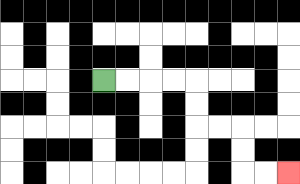{'start': '[4, 3]', 'end': '[12, 7]', 'path_directions': 'R,R,R,R,D,D,R,R,D,D,R,R', 'path_coordinates': '[[4, 3], [5, 3], [6, 3], [7, 3], [8, 3], [8, 4], [8, 5], [9, 5], [10, 5], [10, 6], [10, 7], [11, 7], [12, 7]]'}